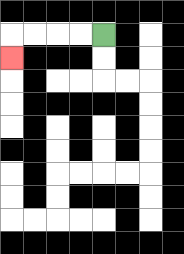{'start': '[4, 1]', 'end': '[0, 2]', 'path_directions': 'L,L,L,L,D', 'path_coordinates': '[[4, 1], [3, 1], [2, 1], [1, 1], [0, 1], [0, 2]]'}